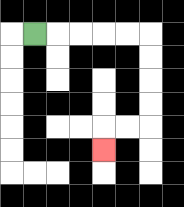{'start': '[1, 1]', 'end': '[4, 6]', 'path_directions': 'R,R,R,R,R,D,D,D,D,L,L,D', 'path_coordinates': '[[1, 1], [2, 1], [3, 1], [4, 1], [5, 1], [6, 1], [6, 2], [6, 3], [6, 4], [6, 5], [5, 5], [4, 5], [4, 6]]'}